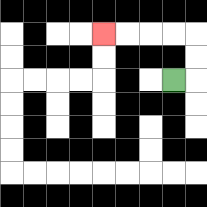{'start': '[7, 3]', 'end': '[4, 1]', 'path_directions': 'R,U,U,L,L,L,L', 'path_coordinates': '[[7, 3], [8, 3], [8, 2], [8, 1], [7, 1], [6, 1], [5, 1], [4, 1]]'}